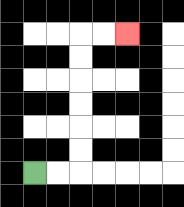{'start': '[1, 7]', 'end': '[5, 1]', 'path_directions': 'R,R,U,U,U,U,U,U,R,R', 'path_coordinates': '[[1, 7], [2, 7], [3, 7], [3, 6], [3, 5], [3, 4], [3, 3], [3, 2], [3, 1], [4, 1], [5, 1]]'}